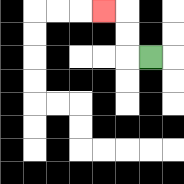{'start': '[6, 2]', 'end': '[4, 0]', 'path_directions': 'L,U,U,L', 'path_coordinates': '[[6, 2], [5, 2], [5, 1], [5, 0], [4, 0]]'}